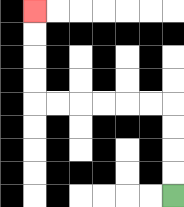{'start': '[7, 8]', 'end': '[1, 0]', 'path_directions': 'U,U,U,U,L,L,L,L,L,L,U,U,U,U', 'path_coordinates': '[[7, 8], [7, 7], [7, 6], [7, 5], [7, 4], [6, 4], [5, 4], [4, 4], [3, 4], [2, 4], [1, 4], [1, 3], [1, 2], [1, 1], [1, 0]]'}